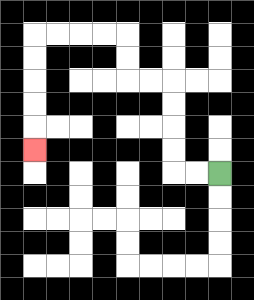{'start': '[9, 7]', 'end': '[1, 6]', 'path_directions': 'L,L,U,U,U,U,L,L,U,U,L,L,L,L,D,D,D,D,D', 'path_coordinates': '[[9, 7], [8, 7], [7, 7], [7, 6], [7, 5], [7, 4], [7, 3], [6, 3], [5, 3], [5, 2], [5, 1], [4, 1], [3, 1], [2, 1], [1, 1], [1, 2], [1, 3], [1, 4], [1, 5], [1, 6]]'}